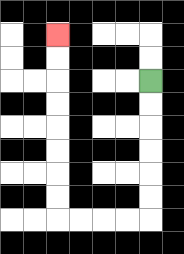{'start': '[6, 3]', 'end': '[2, 1]', 'path_directions': 'D,D,D,D,D,D,L,L,L,L,U,U,U,U,U,U,U,U', 'path_coordinates': '[[6, 3], [6, 4], [6, 5], [6, 6], [6, 7], [6, 8], [6, 9], [5, 9], [4, 9], [3, 9], [2, 9], [2, 8], [2, 7], [2, 6], [2, 5], [2, 4], [2, 3], [2, 2], [2, 1]]'}